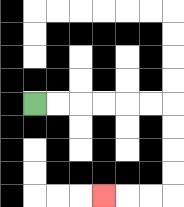{'start': '[1, 4]', 'end': '[4, 8]', 'path_directions': 'R,R,R,R,R,R,D,D,D,D,L,L,L', 'path_coordinates': '[[1, 4], [2, 4], [3, 4], [4, 4], [5, 4], [6, 4], [7, 4], [7, 5], [7, 6], [7, 7], [7, 8], [6, 8], [5, 8], [4, 8]]'}